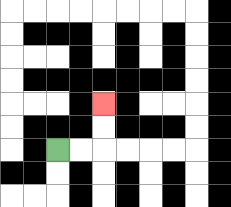{'start': '[2, 6]', 'end': '[4, 4]', 'path_directions': 'R,R,U,U', 'path_coordinates': '[[2, 6], [3, 6], [4, 6], [4, 5], [4, 4]]'}